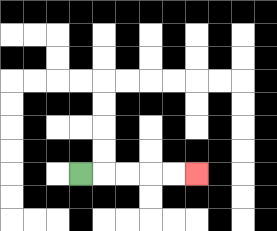{'start': '[3, 7]', 'end': '[8, 7]', 'path_directions': 'R,R,R,R,R', 'path_coordinates': '[[3, 7], [4, 7], [5, 7], [6, 7], [7, 7], [8, 7]]'}